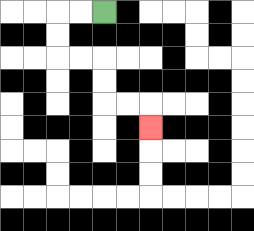{'start': '[4, 0]', 'end': '[6, 5]', 'path_directions': 'L,L,D,D,R,R,D,D,R,R,D', 'path_coordinates': '[[4, 0], [3, 0], [2, 0], [2, 1], [2, 2], [3, 2], [4, 2], [4, 3], [4, 4], [5, 4], [6, 4], [6, 5]]'}